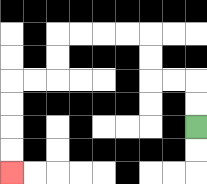{'start': '[8, 5]', 'end': '[0, 7]', 'path_directions': 'U,U,L,L,U,U,L,L,L,L,D,D,L,L,D,D,D,D', 'path_coordinates': '[[8, 5], [8, 4], [8, 3], [7, 3], [6, 3], [6, 2], [6, 1], [5, 1], [4, 1], [3, 1], [2, 1], [2, 2], [2, 3], [1, 3], [0, 3], [0, 4], [0, 5], [0, 6], [0, 7]]'}